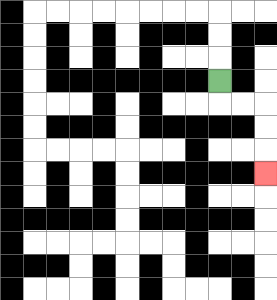{'start': '[9, 3]', 'end': '[11, 7]', 'path_directions': 'D,R,R,D,D,D', 'path_coordinates': '[[9, 3], [9, 4], [10, 4], [11, 4], [11, 5], [11, 6], [11, 7]]'}